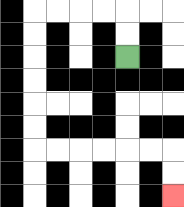{'start': '[5, 2]', 'end': '[7, 8]', 'path_directions': 'U,U,L,L,L,L,D,D,D,D,D,D,R,R,R,R,R,R,D,D', 'path_coordinates': '[[5, 2], [5, 1], [5, 0], [4, 0], [3, 0], [2, 0], [1, 0], [1, 1], [1, 2], [1, 3], [1, 4], [1, 5], [1, 6], [2, 6], [3, 6], [4, 6], [5, 6], [6, 6], [7, 6], [7, 7], [7, 8]]'}